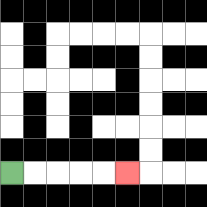{'start': '[0, 7]', 'end': '[5, 7]', 'path_directions': 'R,R,R,R,R', 'path_coordinates': '[[0, 7], [1, 7], [2, 7], [3, 7], [4, 7], [5, 7]]'}